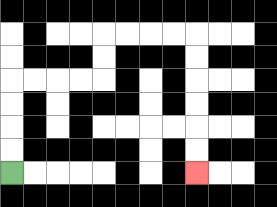{'start': '[0, 7]', 'end': '[8, 7]', 'path_directions': 'U,U,U,U,R,R,R,R,U,U,R,R,R,R,D,D,D,D,D,D', 'path_coordinates': '[[0, 7], [0, 6], [0, 5], [0, 4], [0, 3], [1, 3], [2, 3], [3, 3], [4, 3], [4, 2], [4, 1], [5, 1], [6, 1], [7, 1], [8, 1], [8, 2], [8, 3], [8, 4], [8, 5], [8, 6], [8, 7]]'}